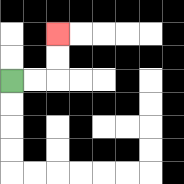{'start': '[0, 3]', 'end': '[2, 1]', 'path_directions': 'R,R,U,U', 'path_coordinates': '[[0, 3], [1, 3], [2, 3], [2, 2], [2, 1]]'}